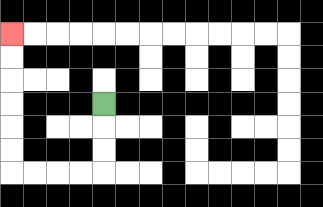{'start': '[4, 4]', 'end': '[0, 1]', 'path_directions': 'D,D,D,L,L,L,L,U,U,U,U,U,U', 'path_coordinates': '[[4, 4], [4, 5], [4, 6], [4, 7], [3, 7], [2, 7], [1, 7], [0, 7], [0, 6], [0, 5], [0, 4], [0, 3], [0, 2], [0, 1]]'}